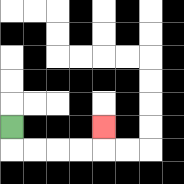{'start': '[0, 5]', 'end': '[4, 5]', 'path_directions': 'D,R,R,R,R,U', 'path_coordinates': '[[0, 5], [0, 6], [1, 6], [2, 6], [3, 6], [4, 6], [4, 5]]'}